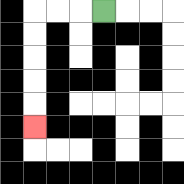{'start': '[4, 0]', 'end': '[1, 5]', 'path_directions': 'L,L,L,D,D,D,D,D', 'path_coordinates': '[[4, 0], [3, 0], [2, 0], [1, 0], [1, 1], [1, 2], [1, 3], [1, 4], [1, 5]]'}